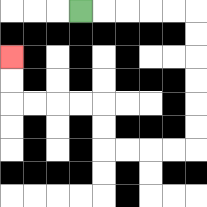{'start': '[3, 0]', 'end': '[0, 2]', 'path_directions': 'R,R,R,R,R,D,D,D,D,D,D,L,L,L,L,U,U,L,L,L,L,U,U', 'path_coordinates': '[[3, 0], [4, 0], [5, 0], [6, 0], [7, 0], [8, 0], [8, 1], [8, 2], [8, 3], [8, 4], [8, 5], [8, 6], [7, 6], [6, 6], [5, 6], [4, 6], [4, 5], [4, 4], [3, 4], [2, 4], [1, 4], [0, 4], [0, 3], [0, 2]]'}